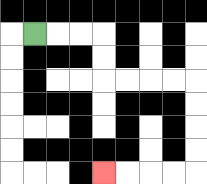{'start': '[1, 1]', 'end': '[4, 7]', 'path_directions': 'R,R,R,D,D,R,R,R,R,D,D,D,D,L,L,L,L', 'path_coordinates': '[[1, 1], [2, 1], [3, 1], [4, 1], [4, 2], [4, 3], [5, 3], [6, 3], [7, 3], [8, 3], [8, 4], [8, 5], [8, 6], [8, 7], [7, 7], [6, 7], [5, 7], [4, 7]]'}